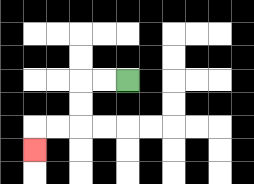{'start': '[5, 3]', 'end': '[1, 6]', 'path_directions': 'L,L,D,D,L,L,D', 'path_coordinates': '[[5, 3], [4, 3], [3, 3], [3, 4], [3, 5], [2, 5], [1, 5], [1, 6]]'}